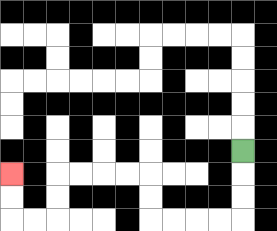{'start': '[10, 6]', 'end': '[0, 7]', 'path_directions': 'D,D,D,L,L,L,L,U,U,L,L,L,L,D,D,L,L,U,U', 'path_coordinates': '[[10, 6], [10, 7], [10, 8], [10, 9], [9, 9], [8, 9], [7, 9], [6, 9], [6, 8], [6, 7], [5, 7], [4, 7], [3, 7], [2, 7], [2, 8], [2, 9], [1, 9], [0, 9], [0, 8], [0, 7]]'}